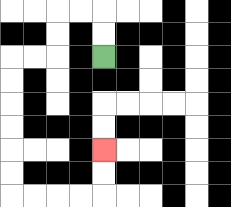{'start': '[4, 2]', 'end': '[4, 6]', 'path_directions': 'U,U,L,L,D,D,L,L,D,D,D,D,D,D,R,R,R,R,U,U', 'path_coordinates': '[[4, 2], [4, 1], [4, 0], [3, 0], [2, 0], [2, 1], [2, 2], [1, 2], [0, 2], [0, 3], [0, 4], [0, 5], [0, 6], [0, 7], [0, 8], [1, 8], [2, 8], [3, 8], [4, 8], [4, 7], [4, 6]]'}